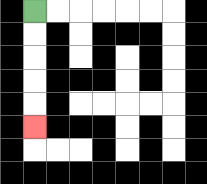{'start': '[1, 0]', 'end': '[1, 5]', 'path_directions': 'D,D,D,D,D', 'path_coordinates': '[[1, 0], [1, 1], [1, 2], [1, 3], [1, 4], [1, 5]]'}